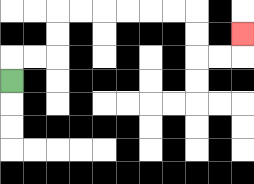{'start': '[0, 3]', 'end': '[10, 1]', 'path_directions': 'U,R,R,U,U,R,R,R,R,R,R,D,D,R,R,U', 'path_coordinates': '[[0, 3], [0, 2], [1, 2], [2, 2], [2, 1], [2, 0], [3, 0], [4, 0], [5, 0], [6, 0], [7, 0], [8, 0], [8, 1], [8, 2], [9, 2], [10, 2], [10, 1]]'}